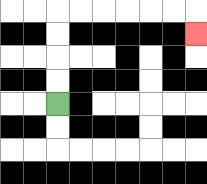{'start': '[2, 4]', 'end': '[8, 1]', 'path_directions': 'U,U,U,U,R,R,R,R,R,R,D', 'path_coordinates': '[[2, 4], [2, 3], [2, 2], [2, 1], [2, 0], [3, 0], [4, 0], [5, 0], [6, 0], [7, 0], [8, 0], [8, 1]]'}